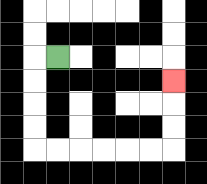{'start': '[2, 2]', 'end': '[7, 3]', 'path_directions': 'L,D,D,D,D,R,R,R,R,R,R,U,U,U', 'path_coordinates': '[[2, 2], [1, 2], [1, 3], [1, 4], [1, 5], [1, 6], [2, 6], [3, 6], [4, 6], [5, 6], [6, 6], [7, 6], [7, 5], [7, 4], [7, 3]]'}